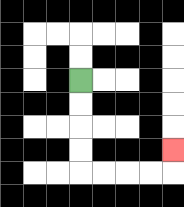{'start': '[3, 3]', 'end': '[7, 6]', 'path_directions': 'D,D,D,D,R,R,R,R,U', 'path_coordinates': '[[3, 3], [3, 4], [3, 5], [3, 6], [3, 7], [4, 7], [5, 7], [6, 7], [7, 7], [7, 6]]'}